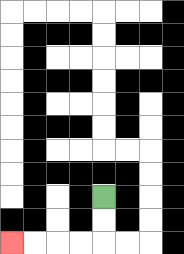{'start': '[4, 8]', 'end': '[0, 10]', 'path_directions': 'D,D,L,L,L,L', 'path_coordinates': '[[4, 8], [4, 9], [4, 10], [3, 10], [2, 10], [1, 10], [0, 10]]'}